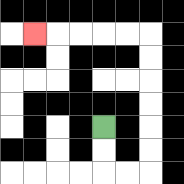{'start': '[4, 5]', 'end': '[1, 1]', 'path_directions': 'D,D,R,R,U,U,U,U,U,U,L,L,L,L,L', 'path_coordinates': '[[4, 5], [4, 6], [4, 7], [5, 7], [6, 7], [6, 6], [6, 5], [6, 4], [6, 3], [6, 2], [6, 1], [5, 1], [4, 1], [3, 1], [2, 1], [1, 1]]'}